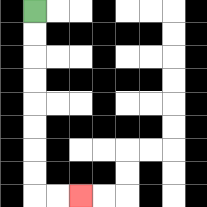{'start': '[1, 0]', 'end': '[3, 8]', 'path_directions': 'D,D,D,D,D,D,D,D,R,R', 'path_coordinates': '[[1, 0], [1, 1], [1, 2], [1, 3], [1, 4], [1, 5], [1, 6], [1, 7], [1, 8], [2, 8], [3, 8]]'}